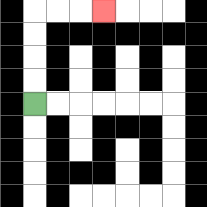{'start': '[1, 4]', 'end': '[4, 0]', 'path_directions': 'U,U,U,U,R,R,R', 'path_coordinates': '[[1, 4], [1, 3], [1, 2], [1, 1], [1, 0], [2, 0], [3, 0], [4, 0]]'}